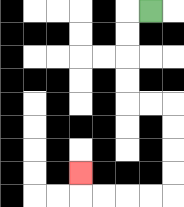{'start': '[6, 0]', 'end': '[3, 7]', 'path_directions': 'L,D,D,D,D,R,R,D,D,D,D,L,L,L,L,U', 'path_coordinates': '[[6, 0], [5, 0], [5, 1], [5, 2], [5, 3], [5, 4], [6, 4], [7, 4], [7, 5], [7, 6], [7, 7], [7, 8], [6, 8], [5, 8], [4, 8], [3, 8], [3, 7]]'}